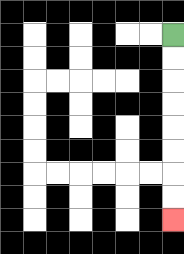{'start': '[7, 1]', 'end': '[7, 9]', 'path_directions': 'D,D,D,D,D,D,D,D', 'path_coordinates': '[[7, 1], [7, 2], [7, 3], [7, 4], [7, 5], [7, 6], [7, 7], [7, 8], [7, 9]]'}